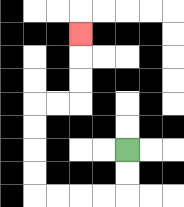{'start': '[5, 6]', 'end': '[3, 1]', 'path_directions': 'D,D,L,L,L,L,U,U,U,U,R,R,U,U,U', 'path_coordinates': '[[5, 6], [5, 7], [5, 8], [4, 8], [3, 8], [2, 8], [1, 8], [1, 7], [1, 6], [1, 5], [1, 4], [2, 4], [3, 4], [3, 3], [3, 2], [3, 1]]'}